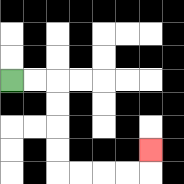{'start': '[0, 3]', 'end': '[6, 6]', 'path_directions': 'R,R,D,D,D,D,R,R,R,R,U', 'path_coordinates': '[[0, 3], [1, 3], [2, 3], [2, 4], [2, 5], [2, 6], [2, 7], [3, 7], [4, 7], [5, 7], [6, 7], [6, 6]]'}